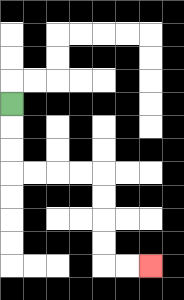{'start': '[0, 4]', 'end': '[6, 11]', 'path_directions': 'D,D,D,R,R,R,R,D,D,D,D,R,R', 'path_coordinates': '[[0, 4], [0, 5], [0, 6], [0, 7], [1, 7], [2, 7], [3, 7], [4, 7], [4, 8], [4, 9], [4, 10], [4, 11], [5, 11], [6, 11]]'}